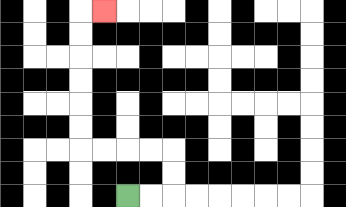{'start': '[5, 8]', 'end': '[4, 0]', 'path_directions': 'R,R,U,U,L,L,L,L,U,U,U,U,U,U,R', 'path_coordinates': '[[5, 8], [6, 8], [7, 8], [7, 7], [7, 6], [6, 6], [5, 6], [4, 6], [3, 6], [3, 5], [3, 4], [3, 3], [3, 2], [3, 1], [3, 0], [4, 0]]'}